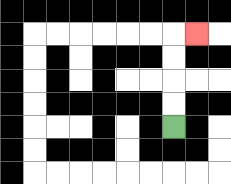{'start': '[7, 5]', 'end': '[8, 1]', 'path_directions': 'U,U,U,U,R', 'path_coordinates': '[[7, 5], [7, 4], [7, 3], [7, 2], [7, 1], [8, 1]]'}